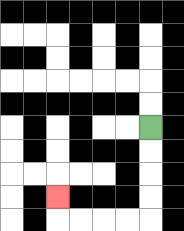{'start': '[6, 5]', 'end': '[2, 8]', 'path_directions': 'D,D,D,D,L,L,L,L,U', 'path_coordinates': '[[6, 5], [6, 6], [6, 7], [6, 8], [6, 9], [5, 9], [4, 9], [3, 9], [2, 9], [2, 8]]'}